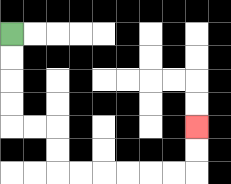{'start': '[0, 1]', 'end': '[8, 5]', 'path_directions': 'D,D,D,D,R,R,D,D,R,R,R,R,R,R,U,U', 'path_coordinates': '[[0, 1], [0, 2], [0, 3], [0, 4], [0, 5], [1, 5], [2, 5], [2, 6], [2, 7], [3, 7], [4, 7], [5, 7], [6, 7], [7, 7], [8, 7], [8, 6], [8, 5]]'}